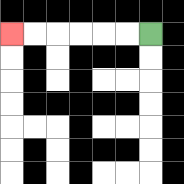{'start': '[6, 1]', 'end': '[0, 1]', 'path_directions': 'L,L,L,L,L,L', 'path_coordinates': '[[6, 1], [5, 1], [4, 1], [3, 1], [2, 1], [1, 1], [0, 1]]'}